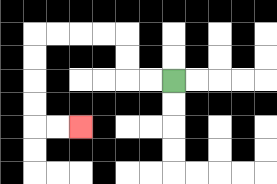{'start': '[7, 3]', 'end': '[3, 5]', 'path_directions': 'L,L,U,U,L,L,L,L,D,D,D,D,R,R', 'path_coordinates': '[[7, 3], [6, 3], [5, 3], [5, 2], [5, 1], [4, 1], [3, 1], [2, 1], [1, 1], [1, 2], [1, 3], [1, 4], [1, 5], [2, 5], [3, 5]]'}